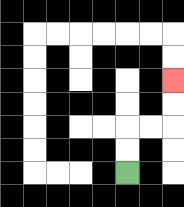{'start': '[5, 7]', 'end': '[7, 3]', 'path_directions': 'U,U,R,R,U,U', 'path_coordinates': '[[5, 7], [5, 6], [5, 5], [6, 5], [7, 5], [7, 4], [7, 3]]'}